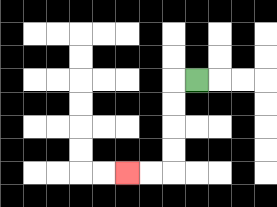{'start': '[8, 3]', 'end': '[5, 7]', 'path_directions': 'L,D,D,D,D,L,L', 'path_coordinates': '[[8, 3], [7, 3], [7, 4], [7, 5], [7, 6], [7, 7], [6, 7], [5, 7]]'}